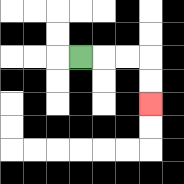{'start': '[3, 2]', 'end': '[6, 4]', 'path_directions': 'R,R,R,D,D', 'path_coordinates': '[[3, 2], [4, 2], [5, 2], [6, 2], [6, 3], [6, 4]]'}